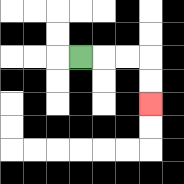{'start': '[3, 2]', 'end': '[6, 4]', 'path_directions': 'R,R,R,D,D', 'path_coordinates': '[[3, 2], [4, 2], [5, 2], [6, 2], [6, 3], [6, 4]]'}